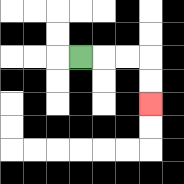{'start': '[3, 2]', 'end': '[6, 4]', 'path_directions': 'R,R,R,D,D', 'path_coordinates': '[[3, 2], [4, 2], [5, 2], [6, 2], [6, 3], [6, 4]]'}